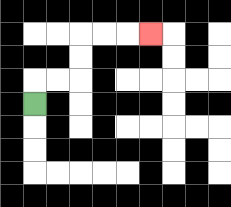{'start': '[1, 4]', 'end': '[6, 1]', 'path_directions': 'U,R,R,U,U,R,R,R', 'path_coordinates': '[[1, 4], [1, 3], [2, 3], [3, 3], [3, 2], [3, 1], [4, 1], [5, 1], [6, 1]]'}